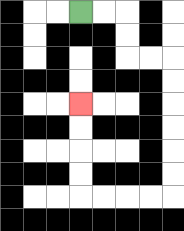{'start': '[3, 0]', 'end': '[3, 4]', 'path_directions': 'R,R,D,D,R,R,D,D,D,D,D,D,L,L,L,L,U,U,U,U', 'path_coordinates': '[[3, 0], [4, 0], [5, 0], [5, 1], [5, 2], [6, 2], [7, 2], [7, 3], [7, 4], [7, 5], [7, 6], [7, 7], [7, 8], [6, 8], [5, 8], [4, 8], [3, 8], [3, 7], [3, 6], [3, 5], [3, 4]]'}